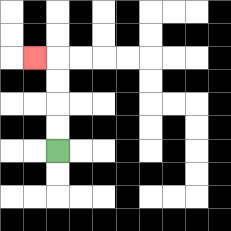{'start': '[2, 6]', 'end': '[1, 2]', 'path_directions': 'U,U,U,U,L', 'path_coordinates': '[[2, 6], [2, 5], [2, 4], [2, 3], [2, 2], [1, 2]]'}